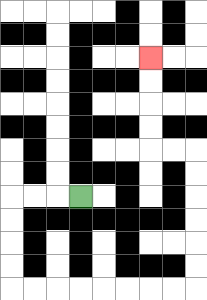{'start': '[3, 8]', 'end': '[6, 2]', 'path_directions': 'L,L,L,D,D,D,D,R,R,R,R,R,R,R,R,U,U,U,U,U,U,L,L,U,U,U,U', 'path_coordinates': '[[3, 8], [2, 8], [1, 8], [0, 8], [0, 9], [0, 10], [0, 11], [0, 12], [1, 12], [2, 12], [3, 12], [4, 12], [5, 12], [6, 12], [7, 12], [8, 12], [8, 11], [8, 10], [8, 9], [8, 8], [8, 7], [8, 6], [7, 6], [6, 6], [6, 5], [6, 4], [6, 3], [6, 2]]'}